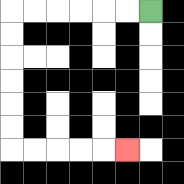{'start': '[6, 0]', 'end': '[5, 6]', 'path_directions': 'L,L,L,L,L,L,D,D,D,D,D,D,R,R,R,R,R', 'path_coordinates': '[[6, 0], [5, 0], [4, 0], [3, 0], [2, 0], [1, 0], [0, 0], [0, 1], [0, 2], [0, 3], [0, 4], [0, 5], [0, 6], [1, 6], [2, 6], [3, 6], [4, 6], [5, 6]]'}